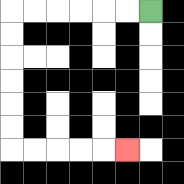{'start': '[6, 0]', 'end': '[5, 6]', 'path_directions': 'L,L,L,L,L,L,D,D,D,D,D,D,R,R,R,R,R', 'path_coordinates': '[[6, 0], [5, 0], [4, 0], [3, 0], [2, 0], [1, 0], [0, 0], [0, 1], [0, 2], [0, 3], [0, 4], [0, 5], [0, 6], [1, 6], [2, 6], [3, 6], [4, 6], [5, 6]]'}